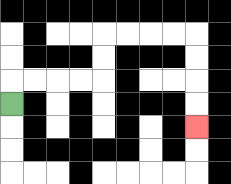{'start': '[0, 4]', 'end': '[8, 5]', 'path_directions': 'U,R,R,R,R,U,U,R,R,R,R,D,D,D,D', 'path_coordinates': '[[0, 4], [0, 3], [1, 3], [2, 3], [3, 3], [4, 3], [4, 2], [4, 1], [5, 1], [6, 1], [7, 1], [8, 1], [8, 2], [8, 3], [8, 4], [8, 5]]'}